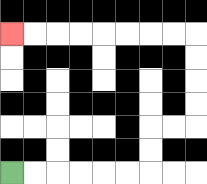{'start': '[0, 7]', 'end': '[0, 1]', 'path_directions': 'R,R,R,R,R,R,U,U,R,R,U,U,U,U,L,L,L,L,L,L,L,L', 'path_coordinates': '[[0, 7], [1, 7], [2, 7], [3, 7], [4, 7], [5, 7], [6, 7], [6, 6], [6, 5], [7, 5], [8, 5], [8, 4], [8, 3], [8, 2], [8, 1], [7, 1], [6, 1], [5, 1], [4, 1], [3, 1], [2, 1], [1, 1], [0, 1]]'}